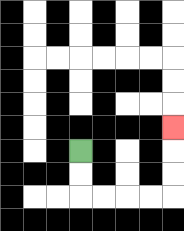{'start': '[3, 6]', 'end': '[7, 5]', 'path_directions': 'D,D,R,R,R,R,U,U,U', 'path_coordinates': '[[3, 6], [3, 7], [3, 8], [4, 8], [5, 8], [6, 8], [7, 8], [7, 7], [7, 6], [7, 5]]'}